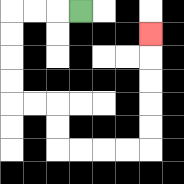{'start': '[3, 0]', 'end': '[6, 1]', 'path_directions': 'L,L,L,D,D,D,D,R,R,D,D,R,R,R,R,U,U,U,U,U', 'path_coordinates': '[[3, 0], [2, 0], [1, 0], [0, 0], [0, 1], [0, 2], [0, 3], [0, 4], [1, 4], [2, 4], [2, 5], [2, 6], [3, 6], [4, 6], [5, 6], [6, 6], [6, 5], [6, 4], [6, 3], [6, 2], [6, 1]]'}